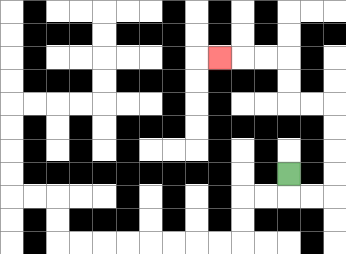{'start': '[12, 7]', 'end': '[9, 2]', 'path_directions': 'D,R,R,U,U,U,U,L,L,U,U,L,L,L', 'path_coordinates': '[[12, 7], [12, 8], [13, 8], [14, 8], [14, 7], [14, 6], [14, 5], [14, 4], [13, 4], [12, 4], [12, 3], [12, 2], [11, 2], [10, 2], [9, 2]]'}